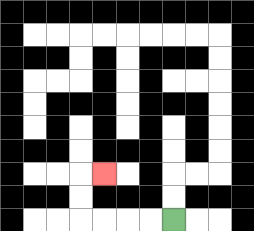{'start': '[7, 9]', 'end': '[4, 7]', 'path_directions': 'L,L,L,L,U,U,R', 'path_coordinates': '[[7, 9], [6, 9], [5, 9], [4, 9], [3, 9], [3, 8], [3, 7], [4, 7]]'}